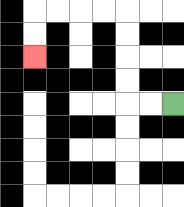{'start': '[7, 4]', 'end': '[1, 2]', 'path_directions': 'L,L,U,U,U,U,L,L,L,L,D,D', 'path_coordinates': '[[7, 4], [6, 4], [5, 4], [5, 3], [5, 2], [5, 1], [5, 0], [4, 0], [3, 0], [2, 0], [1, 0], [1, 1], [1, 2]]'}